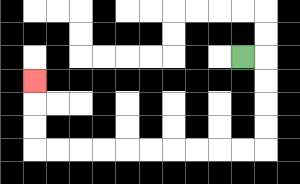{'start': '[10, 2]', 'end': '[1, 3]', 'path_directions': 'R,D,D,D,D,L,L,L,L,L,L,L,L,L,L,U,U,U', 'path_coordinates': '[[10, 2], [11, 2], [11, 3], [11, 4], [11, 5], [11, 6], [10, 6], [9, 6], [8, 6], [7, 6], [6, 6], [5, 6], [4, 6], [3, 6], [2, 6], [1, 6], [1, 5], [1, 4], [1, 3]]'}